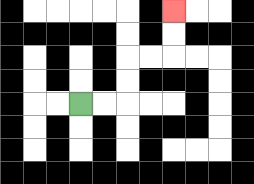{'start': '[3, 4]', 'end': '[7, 0]', 'path_directions': 'R,R,U,U,R,R,U,U', 'path_coordinates': '[[3, 4], [4, 4], [5, 4], [5, 3], [5, 2], [6, 2], [7, 2], [7, 1], [7, 0]]'}